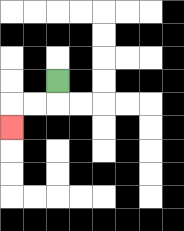{'start': '[2, 3]', 'end': '[0, 5]', 'path_directions': 'D,L,L,D', 'path_coordinates': '[[2, 3], [2, 4], [1, 4], [0, 4], [0, 5]]'}